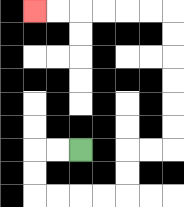{'start': '[3, 6]', 'end': '[1, 0]', 'path_directions': 'L,L,D,D,R,R,R,R,U,U,R,R,U,U,U,U,U,U,L,L,L,L,L,L', 'path_coordinates': '[[3, 6], [2, 6], [1, 6], [1, 7], [1, 8], [2, 8], [3, 8], [4, 8], [5, 8], [5, 7], [5, 6], [6, 6], [7, 6], [7, 5], [7, 4], [7, 3], [7, 2], [7, 1], [7, 0], [6, 0], [5, 0], [4, 0], [3, 0], [2, 0], [1, 0]]'}